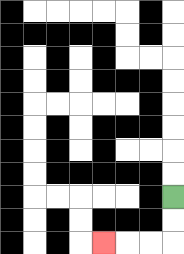{'start': '[7, 8]', 'end': '[4, 10]', 'path_directions': 'D,D,L,L,L', 'path_coordinates': '[[7, 8], [7, 9], [7, 10], [6, 10], [5, 10], [4, 10]]'}